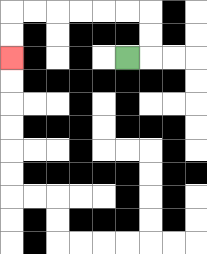{'start': '[5, 2]', 'end': '[0, 2]', 'path_directions': 'R,U,U,L,L,L,L,L,L,D,D', 'path_coordinates': '[[5, 2], [6, 2], [6, 1], [6, 0], [5, 0], [4, 0], [3, 0], [2, 0], [1, 0], [0, 0], [0, 1], [0, 2]]'}